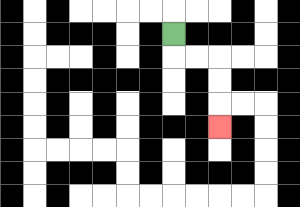{'start': '[7, 1]', 'end': '[9, 5]', 'path_directions': 'D,R,R,D,D,D', 'path_coordinates': '[[7, 1], [7, 2], [8, 2], [9, 2], [9, 3], [9, 4], [9, 5]]'}